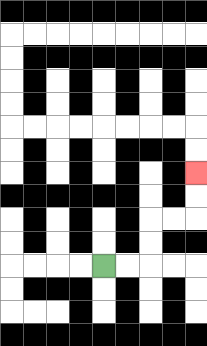{'start': '[4, 11]', 'end': '[8, 7]', 'path_directions': 'R,R,U,U,R,R,U,U', 'path_coordinates': '[[4, 11], [5, 11], [6, 11], [6, 10], [6, 9], [7, 9], [8, 9], [8, 8], [8, 7]]'}